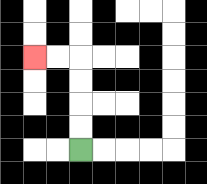{'start': '[3, 6]', 'end': '[1, 2]', 'path_directions': 'U,U,U,U,L,L', 'path_coordinates': '[[3, 6], [3, 5], [3, 4], [3, 3], [3, 2], [2, 2], [1, 2]]'}